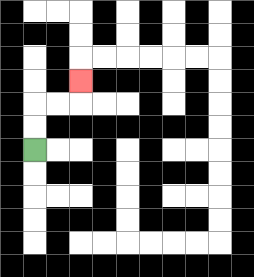{'start': '[1, 6]', 'end': '[3, 3]', 'path_directions': 'U,U,R,R,U', 'path_coordinates': '[[1, 6], [1, 5], [1, 4], [2, 4], [3, 4], [3, 3]]'}